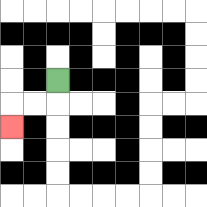{'start': '[2, 3]', 'end': '[0, 5]', 'path_directions': 'D,L,L,D', 'path_coordinates': '[[2, 3], [2, 4], [1, 4], [0, 4], [0, 5]]'}